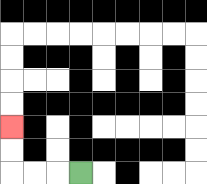{'start': '[3, 7]', 'end': '[0, 5]', 'path_directions': 'L,L,L,U,U', 'path_coordinates': '[[3, 7], [2, 7], [1, 7], [0, 7], [0, 6], [0, 5]]'}